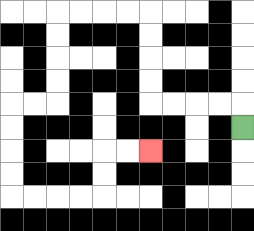{'start': '[10, 5]', 'end': '[6, 6]', 'path_directions': 'U,L,L,L,L,U,U,U,U,L,L,L,L,D,D,D,D,L,L,D,D,D,D,R,R,R,R,U,U,R,R', 'path_coordinates': '[[10, 5], [10, 4], [9, 4], [8, 4], [7, 4], [6, 4], [6, 3], [6, 2], [6, 1], [6, 0], [5, 0], [4, 0], [3, 0], [2, 0], [2, 1], [2, 2], [2, 3], [2, 4], [1, 4], [0, 4], [0, 5], [0, 6], [0, 7], [0, 8], [1, 8], [2, 8], [3, 8], [4, 8], [4, 7], [4, 6], [5, 6], [6, 6]]'}